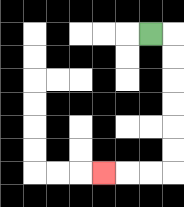{'start': '[6, 1]', 'end': '[4, 7]', 'path_directions': 'R,D,D,D,D,D,D,L,L,L', 'path_coordinates': '[[6, 1], [7, 1], [7, 2], [7, 3], [7, 4], [7, 5], [7, 6], [7, 7], [6, 7], [5, 7], [4, 7]]'}